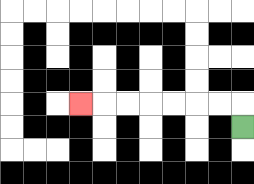{'start': '[10, 5]', 'end': '[3, 4]', 'path_directions': 'U,L,L,L,L,L,L,L', 'path_coordinates': '[[10, 5], [10, 4], [9, 4], [8, 4], [7, 4], [6, 4], [5, 4], [4, 4], [3, 4]]'}